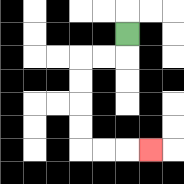{'start': '[5, 1]', 'end': '[6, 6]', 'path_directions': 'D,L,L,D,D,D,D,R,R,R', 'path_coordinates': '[[5, 1], [5, 2], [4, 2], [3, 2], [3, 3], [3, 4], [3, 5], [3, 6], [4, 6], [5, 6], [6, 6]]'}